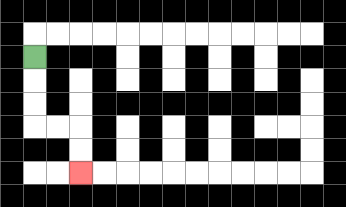{'start': '[1, 2]', 'end': '[3, 7]', 'path_directions': 'D,D,D,R,R,D,D', 'path_coordinates': '[[1, 2], [1, 3], [1, 4], [1, 5], [2, 5], [3, 5], [3, 6], [3, 7]]'}